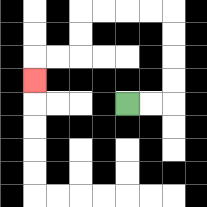{'start': '[5, 4]', 'end': '[1, 3]', 'path_directions': 'R,R,U,U,U,U,L,L,L,L,D,D,L,L,D', 'path_coordinates': '[[5, 4], [6, 4], [7, 4], [7, 3], [7, 2], [7, 1], [7, 0], [6, 0], [5, 0], [4, 0], [3, 0], [3, 1], [3, 2], [2, 2], [1, 2], [1, 3]]'}